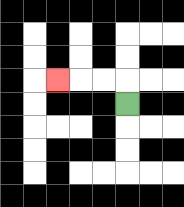{'start': '[5, 4]', 'end': '[2, 3]', 'path_directions': 'U,L,L,L', 'path_coordinates': '[[5, 4], [5, 3], [4, 3], [3, 3], [2, 3]]'}